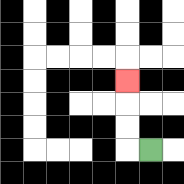{'start': '[6, 6]', 'end': '[5, 3]', 'path_directions': 'L,U,U,U', 'path_coordinates': '[[6, 6], [5, 6], [5, 5], [5, 4], [5, 3]]'}